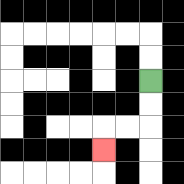{'start': '[6, 3]', 'end': '[4, 6]', 'path_directions': 'D,D,L,L,D', 'path_coordinates': '[[6, 3], [6, 4], [6, 5], [5, 5], [4, 5], [4, 6]]'}